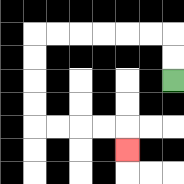{'start': '[7, 3]', 'end': '[5, 6]', 'path_directions': 'U,U,L,L,L,L,L,L,D,D,D,D,R,R,R,R,D', 'path_coordinates': '[[7, 3], [7, 2], [7, 1], [6, 1], [5, 1], [4, 1], [3, 1], [2, 1], [1, 1], [1, 2], [1, 3], [1, 4], [1, 5], [2, 5], [3, 5], [4, 5], [5, 5], [5, 6]]'}